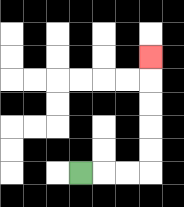{'start': '[3, 7]', 'end': '[6, 2]', 'path_directions': 'R,R,R,U,U,U,U,U', 'path_coordinates': '[[3, 7], [4, 7], [5, 7], [6, 7], [6, 6], [6, 5], [6, 4], [6, 3], [6, 2]]'}